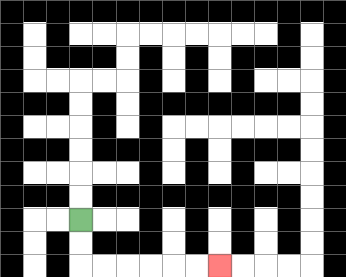{'start': '[3, 9]', 'end': '[9, 11]', 'path_directions': 'D,D,R,R,R,R,R,R', 'path_coordinates': '[[3, 9], [3, 10], [3, 11], [4, 11], [5, 11], [6, 11], [7, 11], [8, 11], [9, 11]]'}